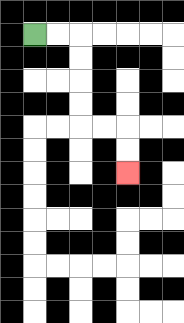{'start': '[1, 1]', 'end': '[5, 7]', 'path_directions': 'R,R,D,D,D,D,R,R,D,D', 'path_coordinates': '[[1, 1], [2, 1], [3, 1], [3, 2], [3, 3], [3, 4], [3, 5], [4, 5], [5, 5], [5, 6], [5, 7]]'}